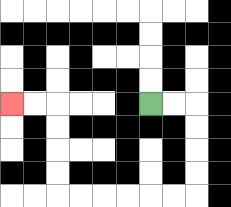{'start': '[6, 4]', 'end': '[0, 4]', 'path_directions': 'R,R,D,D,D,D,L,L,L,L,L,L,U,U,U,U,L,L', 'path_coordinates': '[[6, 4], [7, 4], [8, 4], [8, 5], [8, 6], [8, 7], [8, 8], [7, 8], [6, 8], [5, 8], [4, 8], [3, 8], [2, 8], [2, 7], [2, 6], [2, 5], [2, 4], [1, 4], [0, 4]]'}